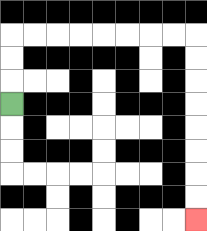{'start': '[0, 4]', 'end': '[8, 9]', 'path_directions': 'U,U,U,R,R,R,R,R,R,R,R,D,D,D,D,D,D,D,D', 'path_coordinates': '[[0, 4], [0, 3], [0, 2], [0, 1], [1, 1], [2, 1], [3, 1], [4, 1], [5, 1], [6, 1], [7, 1], [8, 1], [8, 2], [8, 3], [8, 4], [8, 5], [8, 6], [8, 7], [8, 8], [8, 9]]'}